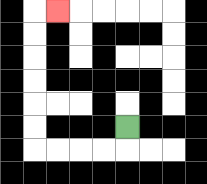{'start': '[5, 5]', 'end': '[2, 0]', 'path_directions': 'D,L,L,L,L,U,U,U,U,U,U,R', 'path_coordinates': '[[5, 5], [5, 6], [4, 6], [3, 6], [2, 6], [1, 6], [1, 5], [1, 4], [1, 3], [1, 2], [1, 1], [1, 0], [2, 0]]'}